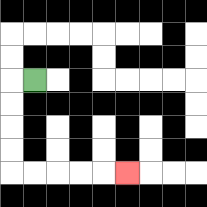{'start': '[1, 3]', 'end': '[5, 7]', 'path_directions': 'L,D,D,D,D,R,R,R,R,R', 'path_coordinates': '[[1, 3], [0, 3], [0, 4], [0, 5], [0, 6], [0, 7], [1, 7], [2, 7], [3, 7], [4, 7], [5, 7]]'}